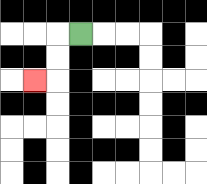{'start': '[3, 1]', 'end': '[1, 3]', 'path_directions': 'L,D,D,L', 'path_coordinates': '[[3, 1], [2, 1], [2, 2], [2, 3], [1, 3]]'}